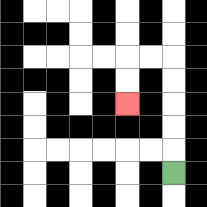{'start': '[7, 7]', 'end': '[5, 4]', 'path_directions': 'U,U,U,U,U,L,L,D,D', 'path_coordinates': '[[7, 7], [7, 6], [7, 5], [7, 4], [7, 3], [7, 2], [6, 2], [5, 2], [5, 3], [5, 4]]'}